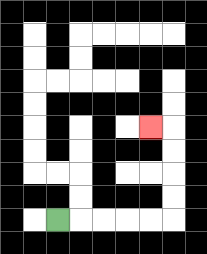{'start': '[2, 9]', 'end': '[6, 5]', 'path_directions': 'R,R,R,R,R,U,U,U,U,L', 'path_coordinates': '[[2, 9], [3, 9], [4, 9], [5, 9], [6, 9], [7, 9], [7, 8], [7, 7], [7, 6], [7, 5], [6, 5]]'}